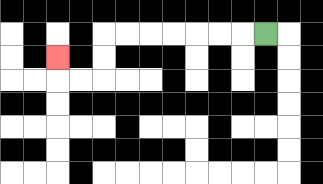{'start': '[11, 1]', 'end': '[2, 2]', 'path_directions': 'L,L,L,L,L,L,L,D,D,L,L,U', 'path_coordinates': '[[11, 1], [10, 1], [9, 1], [8, 1], [7, 1], [6, 1], [5, 1], [4, 1], [4, 2], [4, 3], [3, 3], [2, 3], [2, 2]]'}